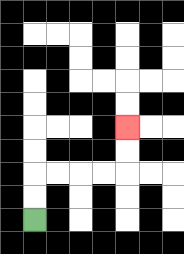{'start': '[1, 9]', 'end': '[5, 5]', 'path_directions': 'U,U,R,R,R,R,U,U', 'path_coordinates': '[[1, 9], [1, 8], [1, 7], [2, 7], [3, 7], [4, 7], [5, 7], [5, 6], [5, 5]]'}